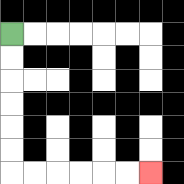{'start': '[0, 1]', 'end': '[6, 7]', 'path_directions': 'D,D,D,D,D,D,R,R,R,R,R,R', 'path_coordinates': '[[0, 1], [0, 2], [0, 3], [0, 4], [0, 5], [0, 6], [0, 7], [1, 7], [2, 7], [3, 7], [4, 7], [5, 7], [6, 7]]'}